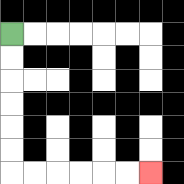{'start': '[0, 1]', 'end': '[6, 7]', 'path_directions': 'D,D,D,D,D,D,R,R,R,R,R,R', 'path_coordinates': '[[0, 1], [0, 2], [0, 3], [0, 4], [0, 5], [0, 6], [0, 7], [1, 7], [2, 7], [3, 7], [4, 7], [5, 7], [6, 7]]'}